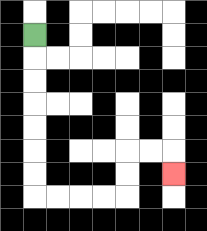{'start': '[1, 1]', 'end': '[7, 7]', 'path_directions': 'D,D,D,D,D,D,D,R,R,R,R,U,U,R,R,D', 'path_coordinates': '[[1, 1], [1, 2], [1, 3], [1, 4], [1, 5], [1, 6], [1, 7], [1, 8], [2, 8], [3, 8], [4, 8], [5, 8], [5, 7], [5, 6], [6, 6], [7, 6], [7, 7]]'}